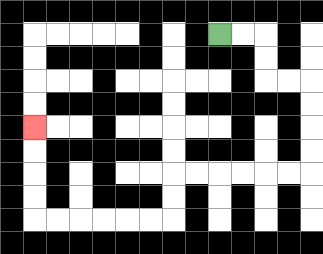{'start': '[9, 1]', 'end': '[1, 5]', 'path_directions': 'R,R,D,D,R,R,D,D,D,D,L,L,L,L,L,L,D,D,L,L,L,L,L,L,U,U,U,U', 'path_coordinates': '[[9, 1], [10, 1], [11, 1], [11, 2], [11, 3], [12, 3], [13, 3], [13, 4], [13, 5], [13, 6], [13, 7], [12, 7], [11, 7], [10, 7], [9, 7], [8, 7], [7, 7], [7, 8], [7, 9], [6, 9], [5, 9], [4, 9], [3, 9], [2, 9], [1, 9], [1, 8], [1, 7], [1, 6], [1, 5]]'}